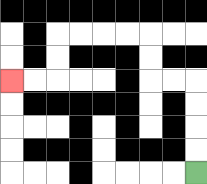{'start': '[8, 7]', 'end': '[0, 3]', 'path_directions': 'U,U,U,U,L,L,U,U,L,L,L,L,D,D,L,L', 'path_coordinates': '[[8, 7], [8, 6], [8, 5], [8, 4], [8, 3], [7, 3], [6, 3], [6, 2], [6, 1], [5, 1], [4, 1], [3, 1], [2, 1], [2, 2], [2, 3], [1, 3], [0, 3]]'}